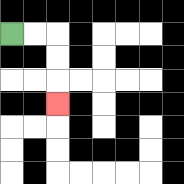{'start': '[0, 1]', 'end': '[2, 4]', 'path_directions': 'R,R,D,D,D', 'path_coordinates': '[[0, 1], [1, 1], [2, 1], [2, 2], [2, 3], [2, 4]]'}